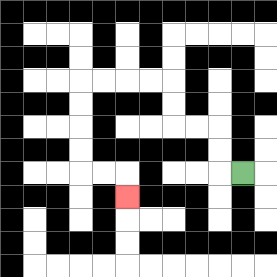{'start': '[10, 7]', 'end': '[5, 8]', 'path_directions': 'L,U,U,L,L,U,U,L,L,L,L,D,D,D,D,R,R,D', 'path_coordinates': '[[10, 7], [9, 7], [9, 6], [9, 5], [8, 5], [7, 5], [7, 4], [7, 3], [6, 3], [5, 3], [4, 3], [3, 3], [3, 4], [3, 5], [3, 6], [3, 7], [4, 7], [5, 7], [5, 8]]'}